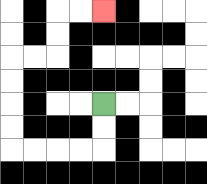{'start': '[4, 4]', 'end': '[4, 0]', 'path_directions': 'D,D,L,L,L,L,U,U,U,U,R,R,U,U,R,R', 'path_coordinates': '[[4, 4], [4, 5], [4, 6], [3, 6], [2, 6], [1, 6], [0, 6], [0, 5], [0, 4], [0, 3], [0, 2], [1, 2], [2, 2], [2, 1], [2, 0], [3, 0], [4, 0]]'}